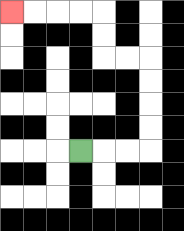{'start': '[3, 6]', 'end': '[0, 0]', 'path_directions': 'R,R,R,U,U,U,U,L,L,U,U,L,L,L,L', 'path_coordinates': '[[3, 6], [4, 6], [5, 6], [6, 6], [6, 5], [6, 4], [6, 3], [6, 2], [5, 2], [4, 2], [4, 1], [4, 0], [3, 0], [2, 0], [1, 0], [0, 0]]'}